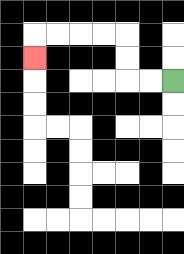{'start': '[7, 3]', 'end': '[1, 2]', 'path_directions': 'L,L,U,U,L,L,L,L,D', 'path_coordinates': '[[7, 3], [6, 3], [5, 3], [5, 2], [5, 1], [4, 1], [3, 1], [2, 1], [1, 1], [1, 2]]'}